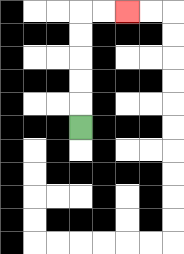{'start': '[3, 5]', 'end': '[5, 0]', 'path_directions': 'U,U,U,U,U,R,R', 'path_coordinates': '[[3, 5], [3, 4], [3, 3], [3, 2], [3, 1], [3, 0], [4, 0], [5, 0]]'}